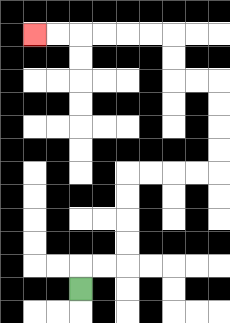{'start': '[3, 12]', 'end': '[1, 1]', 'path_directions': 'U,R,R,U,U,U,U,R,R,R,R,U,U,U,U,L,L,U,U,L,L,L,L,L,L', 'path_coordinates': '[[3, 12], [3, 11], [4, 11], [5, 11], [5, 10], [5, 9], [5, 8], [5, 7], [6, 7], [7, 7], [8, 7], [9, 7], [9, 6], [9, 5], [9, 4], [9, 3], [8, 3], [7, 3], [7, 2], [7, 1], [6, 1], [5, 1], [4, 1], [3, 1], [2, 1], [1, 1]]'}